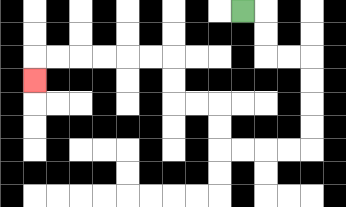{'start': '[10, 0]', 'end': '[1, 3]', 'path_directions': 'R,D,D,R,R,D,D,D,D,L,L,L,L,U,U,L,L,U,U,L,L,L,L,L,L,D', 'path_coordinates': '[[10, 0], [11, 0], [11, 1], [11, 2], [12, 2], [13, 2], [13, 3], [13, 4], [13, 5], [13, 6], [12, 6], [11, 6], [10, 6], [9, 6], [9, 5], [9, 4], [8, 4], [7, 4], [7, 3], [7, 2], [6, 2], [5, 2], [4, 2], [3, 2], [2, 2], [1, 2], [1, 3]]'}